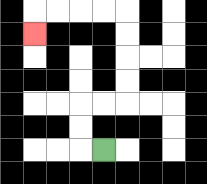{'start': '[4, 6]', 'end': '[1, 1]', 'path_directions': 'L,U,U,R,R,U,U,U,U,L,L,L,L,D', 'path_coordinates': '[[4, 6], [3, 6], [3, 5], [3, 4], [4, 4], [5, 4], [5, 3], [5, 2], [5, 1], [5, 0], [4, 0], [3, 0], [2, 0], [1, 0], [1, 1]]'}